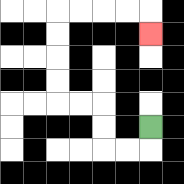{'start': '[6, 5]', 'end': '[6, 1]', 'path_directions': 'D,L,L,U,U,L,L,U,U,U,U,R,R,R,R,D', 'path_coordinates': '[[6, 5], [6, 6], [5, 6], [4, 6], [4, 5], [4, 4], [3, 4], [2, 4], [2, 3], [2, 2], [2, 1], [2, 0], [3, 0], [4, 0], [5, 0], [6, 0], [6, 1]]'}